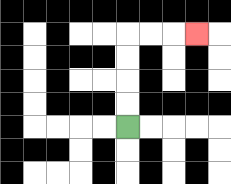{'start': '[5, 5]', 'end': '[8, 1]', 'path_directions': 'U,U,U,U,R,R,R', 'path_coordinates': '[[5, 5], [5, 4], [5, 3], [5, 2], [5, 1], [6, 1], [7, 1], [8, 1]]'}